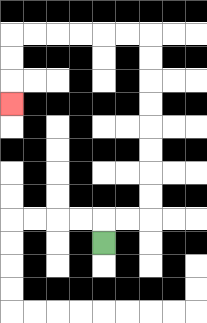{'start': '[4, 10]', 'end': '[0, 4]', 'path_directions': 'U,R,R,U,U,U,U,U,U,U,U,L,L,L,L,L,L,D,D,D', 'path_coordinates': '[[4, 10], [4, 9], [5, 9], [6, 9], [6, 8], [6, 7], [6, 6], [6, 5], [6, 4], [6, 3], [6, 2], [6, 1], [5, 1], [4, 1], [3, 1], [2, 1], [1, 1], [0, 1], [0, 2], [0, 3], [0, 4]]'}